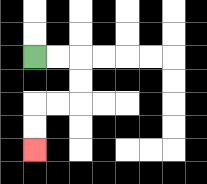{'start': '[1, 2]', 'end': '[1, 6]', 'path_directions': 'R,R,D,D,L,L,D,D', 'path_coordinates': '[[1, 2], [2, 2], [3, 2], [3, 3], [3, 4], [2, 4], [1, 4], [1, 5], [1, 6]]'}